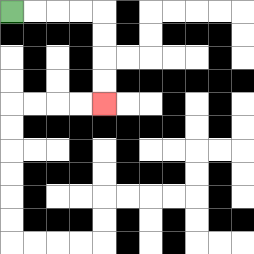{'start': '[0, 0]', 'end': '[4, 4]', 'path_directions': 'R,R,R,R,D,D,D,D', 'path_coordinates': '[[0, 0], [1, 0], [2, 0], [3, 0], [4, 0], [4, 1], [4, 2], [4, 3], [4, 4]]'}